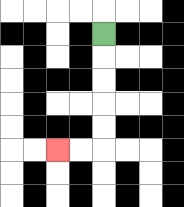{'start': '[4, 1]', 'end': '[2, 6]', 'path_directions': 'D,D,D,D,D,L,L', 'path_coordinates': '[[4, 1], [4, 2], [4, 3], [4, 4], [4, 5], [4, 6], [3, 6], [2, 6]]'}